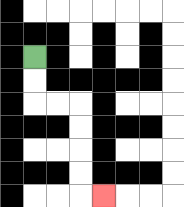{'start': '[1, 2]', 'end': '[4, 8]', 'path_directions': 'D,D,R,R,D,D,D,D,R', 'path_coordinates': '[[1, 2], [1, 3], [1, 4], [2, 4], [3, 4], [3, 5], [3, 6], [3, 7], [3, 8], [4, 8]]'}